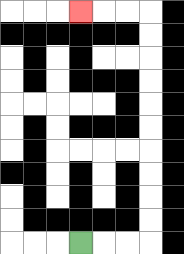{'start': '[3, 10]', 'end': '[3, 0]', 'path_directions': 'R,R,R,U,U,U,U,U,U,U,U,U,U,L,L,L', 'path_coordinates': '[[3, 10], [4, 10], [5, 10], [6, 10], [6, 9], [6, 8], [6, 7], [6, 6], [6, 5], [6, 4], [6, 3], [6, 2], [6, 1], [6, 0], [5, 0], [4, 0], [3, 0]]'}